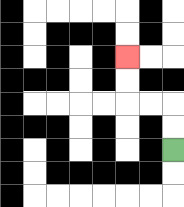{'start': '[7, 6]', 'end': '[5, 2]', 'path_directions': 'U,U,L,L,U,U', 'path_coordinates': '[[7, 6], [7, 5], [7, 4], [6, 4], [5, 4], [5, 3], [5, 2]]'}